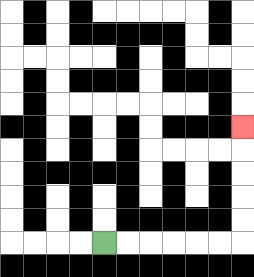{'start': '[4, 10]', 'end': '[10, 5]', 'path_directions': 'R,R,R,R,R,R,U,U,U,U,U', 'path_coordinates': '[[4, 10], [5, 10], [6, 10], [7, 10], [8, 10], [9, 10], [10, 10], [10, 9], [10, 8], [10, 7], [10, 6], [10, 5]]'}